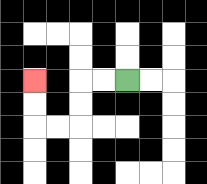{'start': '[5, 3]', 'end': '[1, 3]', 'path_directions': 'L,L,D,D,L,L,U,U', 'path_coordinates': '[[5, 3], [4, 3], [3, 3], [3, 4], [3, 5], [2, 5], [1, 5], [1, 4], [1, 3]]'}